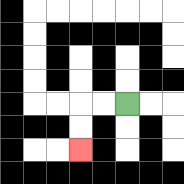{'start': '[5, 4]', 'end': '[3, 6]', 'path_directions': 'L,L,D,D', 'path_coordinates': '[[5, 4], [4, 4], [3, 4], [3, 5], [3, 6]]'}